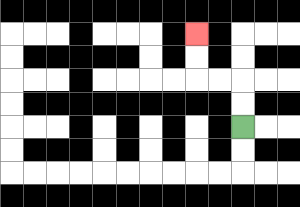{'start': '[10, 5]', 'end': '[8, 1]', 'path_directions': 'U,U,L,L,U,U', 'path_coordinates': '[[10, 5], [10, 4], [10, 3], [9, 3], [8, 3], [8, 2], [8, 1]]'}